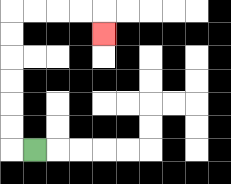{'start': '[1, 6]', 'end': '[4, 1]', 'path_directions': 'L,U,U,U,U,U,U,R,R,R,R,D', 'path_coordinates': '[[1, 6], [0, 6], [0, 5], [0, 4], [0, 3], [0, 2], [0, 1], [0, 0], [1, 0], [2, 0], [3, 0], [4, 0], [4, 1]]'}